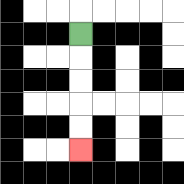{'start': '[3, 1]', 'end': '[3, 6]', 'path_directions': 'D,D,D,D,D', 'path_coordinates': '[[3, 1], [3, 2], [3, 3], [3, 4], [3, 5], [3, 6]]'}